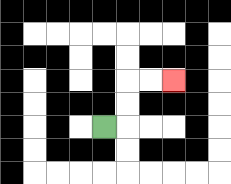{'start': '[4, 5]', 'end': '[7, 3]', 'path_directions': 'R,U,U,R,R', 'path_coordinates': '[[4, 5], [5, 5], [5, 4], [5, 3], [6, 3], [7, 3]]'}